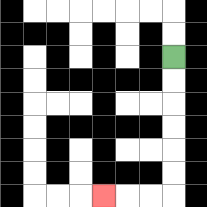{'start': '[7, 2]', 'end': '[4, 8]', 'path_directions': 'D,D,D,D,D,D,L,L,L', 'path_coordinates': '[[7, 2], [7, 3], [7, 4], [7, 5], [7, 6], [7, 7], [7, 8], [6, 8], [5, 8], [4, 8]]'}